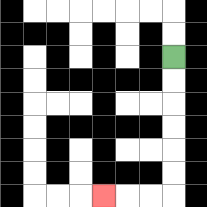{'start': '[7, 2]', 'end': '[4, 8]', 'path_directions': 'D,D,D,D,D,D,L,L,L', 'path_coordinates': '[[7, 2], [7, 3], [7, 4], [7, 5], [7, 6], [7, 7], [7, 8], [6, 8], [5, 8], [4, 8]]'}